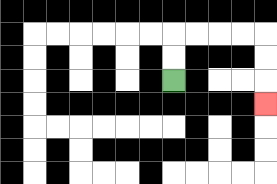{'start': '[7, 3]', 'end': '[11, 4]', 'path_directions': 'U,U,R,R,R,R,D,D,D', 'path_coordinates': '[[7, 3], [7, 2], [7, 1], [8, 1], [9, 1], [10, 1], [11, 1], [11, 2], [11, 3], [11, 4]]'}